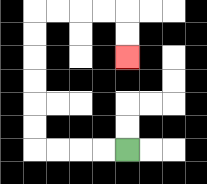{'start': '[5, 6]', 'end': '[5, 2]', 'path_directions': 'L,L,L,L,U,U,U,U,U,U,R,R,R,R,D,D', 'path_coordinates': '[[5, 6], [4, 6], [3, 6], [2, 6], [1, 6], [1, 5], [1, 4], [1, 3], [1, 2], [1, 1], [1, 0], [2, 0], [3, 0], [4, 0], [5, 0], [5, 1], [5, 2]]'}